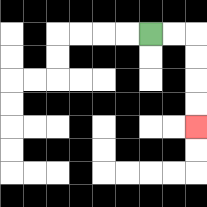{'start': '[6, 1]', 'end': '[8, 5]', 'path_directions': 'R,R,D,D,D,D', 'path_coordinates': '[[6, 1], [7, 1], [8, 1], [8, 2], [8, 3], [8, 4], [8, 5]]'}